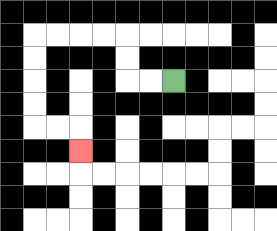{'start': '[7, 3]', 'end': '[3, 6]', 'path_directions': 'L,L,U,U,L,L,L,L,D,D,D,D,R,R,D', 'path_coordinates': '[[7, 3], [6, 3], [5, 3], [5, 2], [5, 1], [4, 1], [3, 1], [2, 1], [1, 1], [1, 2], [1, 3], [1, 4], [1, 5], [2, 5], [3, 5], [3, 6]]'}